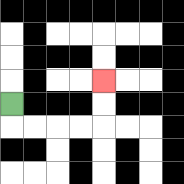{'start': '[0, 4]', 'end': '[4, 3]', 'path_directions': 'D,R,R,R,R,U,U', 'path_coordinates': '[[0, 4], [0, 5], [1, 5], [2, 5], [3, 5], [4, 5], [4, 4], [4, 3]]'}